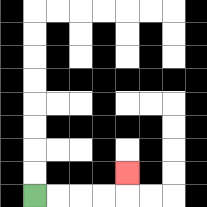{'start': '[1, 8]', 'end': '[5, 7]', 'path_directions': 'R,R,R,R,U', 'path_coordinates': '[[1, 8], [2, 8], [3, 8], [4, 8], [5, 8], [5, 7]]'}